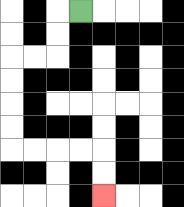{'start': '[3, 0]', 'end': '[4, 8]', 'path_directions': 'L,D,D,L,L,D,D,D,D,R,R,R,R,D,D', 'path_coordinates': '[[3, 0], [2, 0], [2, 1], [2, 2], [1, 2], [0, 2], [0, 3], [0, 4], [0, 5], [0, 6], [1, 6], [2, 6], [3, 6], [4, 6], [4, 7], [4, 8]]'}